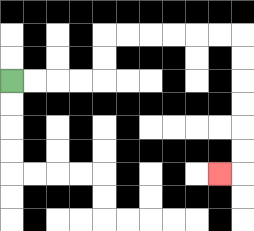{'start': '[0, 3]', 'end': '[9, 7]', 'path_directions': 'R,R,R,R,U,U,R,R,R,R,R,R,D,D,D,D,D,D,L', 'path_coordinates': '[[0, 3], [1, 3], [2, 3], [3, 3], [4, 3], [4, 2], [4, 1], [5, 1], [6, 1], [7, 1], [8, 1], [9, 1], [10, 1], [10, 2], [10, 3], [10, 4], [10, 5], [10, 6], [10, 7], [9, 7]]'}